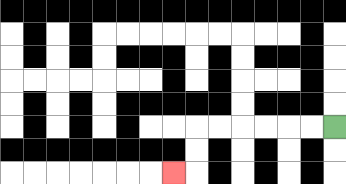{'start': '[14, 5]', 'end': '[7, 7]', 'path_directions': 'L,L,L,L,L,L,D,D,L', 'path_coordinates': '[[14, 5], [13, 5], [12, 5], [11, 5], [10, 5], [9, 5], [8, 5], [8, 6], [8, 7], [7, 7]]'}